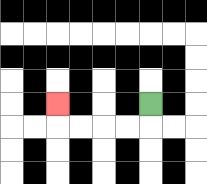{'start': '[6, 4]', 'end': '[2, 4]', 'path_directions': 'D,L,L,L,L,U', 'path_coordinates': '[[6, 4], [6, 5], [5, 5], [4, 5], [3, 5], [2, 5], [2, 4]]'}